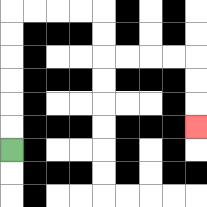{'start': '[0, 6]', 'end': '[8, 5]', 'path_directions': 'U,U,U,U,U,U,R,R,R,R,D,D,R,R,R,R,D,D,D', 'path_coordinates': '[[0, 6], [0, 5], [0, 4], [0, 3], [0, 2], [0, 1], [0, 0], [1, 0], [2, 0], [3, 0], [4, 0], [4, 1], [4, 2], [5, 2], [6, 2], [7, 2], [8, 2], [8, 3], [8, 4], [8, 5]]'}